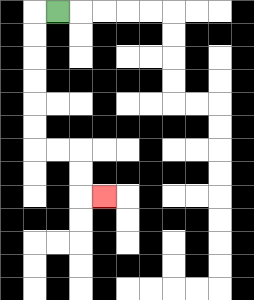{'start': '[2, 0]', 'end': '[4, 8]', 'path_directions': 'L,D,D,D,D,D,D,R,R,D,D,R', 'path_coordinates': '[[2, 0], [1, 0], [1, 1], [1, 2], [1, 3], [1, 4], [1, 5], [1, 6], [2, 6], [3, 6], [3, 7], [3, 8], [4, 8]]'}